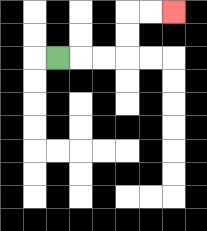{'start': '[2, 2]', 'end': '[7, 0]', 'path_directions': 'R,R,R,U,U,R,R', 'path_coordinates': '[[2, 2], [3, 2], [4, 2], [5, 2], [5, 1], [5, 0], [6, 0], [7, 0]]'}